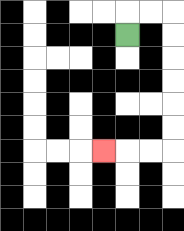{'start': '[5, 1]', 'end': '[4, 6]', 'path_directions': 'U,R,R,D,D,D,D,D,D,L,L,L', 'path_coordinates': '[[5, 1], [5, 0], [6, 0], [7, 0], [7, 1], [7, 2], [7, 3], [7, 4], [7, 5], [7, 6], [6, 6], [5, 6], [4, 6]]'}